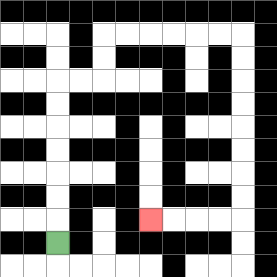{'start': '[2, 10]', 'end': '[6, 9]', 'path_directions': 'U,U,U,U,U,U,U,R,R,U,U,R,R,R,R,R,R,D,D,D,D,D,D,D,D,L,L,L,L', 'path_coordinates': '[[2, 10], [2, 9], [2, 8], [2, 7], [2, 6], [2, 5], [2, 4], [2, 3], [3, 3], [4, 3], [4, 2], [4, 1], [5, 1], [6, 1], [7, 1], [8, 1], [9, 1], [10, 1], [10, 2], [10, 3], [10, 4], [10, 5], [10, 6], [10, 7], [10, 8], [10, 9], [9, 9], [8, 9], [7, 9], [6, 9]]'}